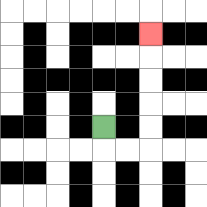{'start': '[4, 5]', 'end': '[6, 1]', 'path_directions': 'D,R,R,U,U,U,U,U', 'path_coordinates': '[[4, 5], [4, 6], [5, 6], [6, 6], [6, 5], [6, 4], [6, 3], [6, 2], [6, 1]]'}